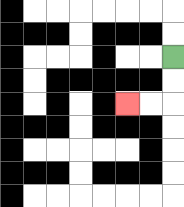{'start': '[7, 2]', 'end': '[5, 4]', 'path_directions': 'D,D,L,L', 'path_coordinates': '[[7, 2], [7, 3], [7, 4], [6, 4], [5, 4]]'}